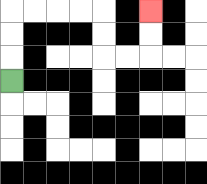{'start': '[0, 3]', 'end': '[6, 0]', 'path_directions': 'U,U,U,R,R,R,R,D,D,R,R,U,U', 'path_coordinates': '[[0, 3], [0, 2], [0, 1], [0, 0], [1, 0], [2, 0], [3, 0], [4, 0], [4, 1], [4, 2], [5, 2], [6, 2], [6, 1], [6, 0]]'}